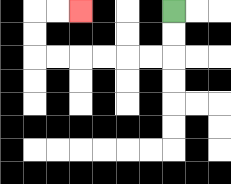{'start': '[7, 0]', 'end': '[3, 0]', 'path_directions': 'D,D,L,L,L,L,L,L,U,U,R,R', 'path_coordinates': '[[7, 0], [7, 1], [7, 2], [6, 2], [5, 2], [4, 2], [3, 2], [2, 2], [1, 2], [1, 1], [1, 0], [2, 0], [3, 0]]'}